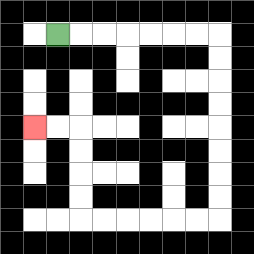{'start': '[2, 1]', 'end': '[1, 5]', 'path_directions': 'R,R,R,R,R,R,R,D,D,D,D,D,D,D,D,L,L,L,L,L,L,U,U,U,U,L,L', 'path_coordinates': '[[2, 1], [3, 1], [4, 1], [5, 1], [6, 1], [7, 1], [8, 1], [9, 1], [9, 2], [9, 3], [9, 4], [9, 5], [9, 6], [9, 7], [9, 8], [9, 9], [8, 9], [7, 9], [6, 9], [5, 9], [4, 9], [3, 9], [3, 8], [3, 7], [3, 6], [3, 5], [2, 5], [1, 5]]'}